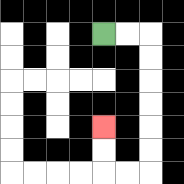{'start': '[4, 1]', 'end': '[4, 5]', 'path_directions': 'R,R,D,D,D,D,D,D,L,L,U,U', 'path_coordinates': '[[4, 1], [5, 1], [6, 1], [6, 2], [6, 3], [6, 4], [6, 5], [6, 6], [6, 7], [5, 7], [4, 7], [4, 6], [4, 5]]'}